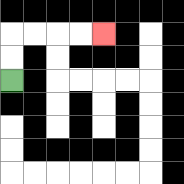{'start': '[0, 3]', 'end': '[4, 1]', 'path_directions': 'U,U,R,R,R,R', 'path_coordinates': '[[0, 3], [0, 2], [0, 1], [1, 1], [2, 1], [3, 1], [4, 1]]'}